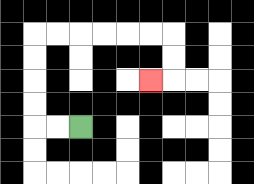{'start': '[3, 5]', 'end': '[6, 3]', 'path_directions': 'L,L,U,U,U,U,R,R,R,R,R,R,D,D,L', 'path_coordinates': '[[3, 5], [2, 5], [1, 5], [1, 4], [1, 3], [1, 2], [1, 1], [2, 1], [3, 1], [4, 1], [5, 1], [6, 1], [7, 1], [7, 2], [7, 3], [6, 3]]'}